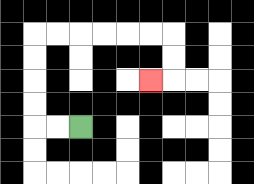{'start': '[3, 5]', 'end': '[6, 3]', 'path_directions': 'L,L,U,U,U,U,R,R,R,R,R,R,D,D,L', 'path_coordinates': '[[3, 5], [2, 5], [1, 5], [1, 4], [1, 3], [1, 2], [1, 1], [2, 1], [3, 1], [4, 1], [5, 1], [6, 1], [7, 1], [7, 2], [7, 3], [6, 3]]'}